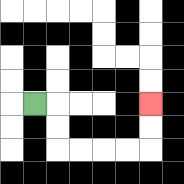{'start': '[1, 4]', 'end': '[6, 4]', 'path_directions': 'R,D,D,R,R,R,R,U,U', 'path_coordinates': '[[1, 4], [2, 4], [2, 5], [2, 6], [3, 6], [4, 6], [5, 6], [6, 6], [6, 5], [6, 4]]'}